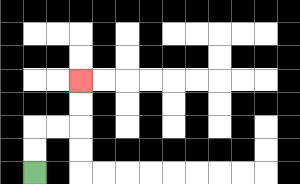{'start': '[1, 7]', 'end': '[3, 3]', 'path_directions': 'U,U,R,R,U,U', 'path_coordinates': '[[1, 7], [1, 6], [1, 5], [2, 5], [3, 5], [3, 4], [3, 3]]'}